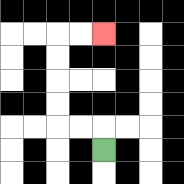{'start': '[4, 6]', 'end': '[4, 1]', 'path_directions': 'U,L,L,U,U,U,U,R,R', 'path_coordinates': '[[4, 6], [4, 5], [3, 5], [2, 5], [2, 4], [2, 3], [2, 2], [2, 1], [3, 1], [4, 1]]'}